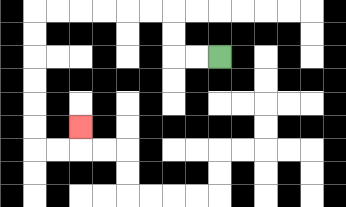{'start': '[9, 2]', 'end': '[3, 5]', 'path_directions': 'L,L,U,U,L,L,L,L,L,L,D,D,D,D,D,D,R,R,U', 'path_coordinates': '[[9, 2], [8, 2], [7, 2], [7, 1], [7, 0], [6, 0], [5, 0], [4, 0], [3, 0], [2, 0], [1, 0], [1, 1], [1, 2], [1, 3], [1, 4], [1, 5], [1, 6], [2, 6], [3, 6], [3, 5]]'}